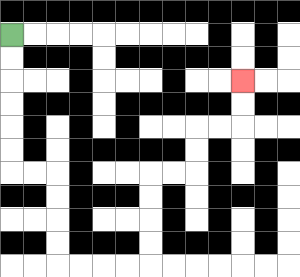{'start': '[0, 1]', 'end': '[10, 3]', 'path_directions': 'D,D,D,D,D,D,R,R,D,D,D,D,R,R,R,R,U,U,U,U,R,R,U,U,R,R,U,U', 'path_coordinates': '[[0, 1], [0, 2], [0, 3], [0, 4], [0, 5], [0, 6], [0, 7], [1, 7], [2, 7], [2, 8], [2, 9], [2, 10], [2, 11], [3, 11], [4, 11], [5, 11], [6, 11], [6, 10], [6, 9], [6, 8], [6, 7], [7, 7], [8, 7], [8, 6], [8, 5], [9, 5], [10, 5], [10, 4], [10, 3]]'}